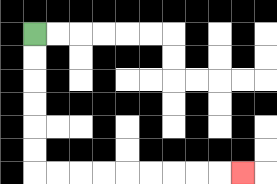{'start': '[1, 1]', 'end': '[10, 7]', 'path_directions': 'D,D,D,D,D,D,R,R,R,R,R,R,R,R,R', 'path_coordinates': '[[1, 1], [1, 2], [1, 3], [1, 4], [1, 5], [1, 6], [1, 7], [2, 7], [3, 7], [4, 7], [5, 7], [6, 7], [7, 7], [8, 7], [9, 7], [10, 7]]'}